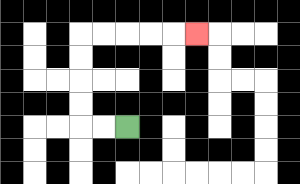{'start': '[5, 5]', 'end': '[8, 1]', 'path_directions': 'L,L,U,U,U,U,R,R,R,R,R', 'path_coordinates': '[[5, 5], [4, 5], [3, 5], [3, 4], [3, 3], [3, 2], [3, 1], [4, 1], [5, 1], [6, 1], [7, 1], [8, 1]]'}